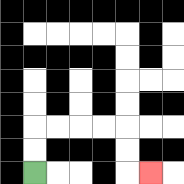{'start': '[1, 7]', 'end': '[6, 7]', 'path_directions': 'U,U,R,R,R,R,D,D,R', 'path_coordinates': '[[1, 7], [1, 6], [1, 5], [2, 5], [3, 5], [4, 5], [5, 5], [5, 6], [5, 7], [6, 7]]'}